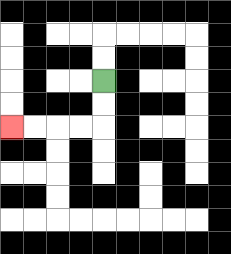{'start': '[4, 3]', 'end': '[0, 5]', 'path_directions': 'D,D,L,L,L,L', 'path_coordinates': '[[4, 3], [4, 4], [4, 5], [3, 5], [2, 5], [1, 5], [0, 5]]'}